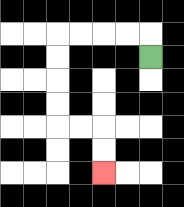{'start': '[6, 2]', 'end': '[4, 7]', 'path_directions': 'U,L,L,L,L,D,D,D,D,R,R,D,D', 'path_coordinates': '[[6, 2], [6, 1], [5, 1], [4, 1], [3, 1], [2, 1], [2, 2], [2, 3], [2, 4], [2, 5], [3, 5], [4, 5], [4, 6], [4, 7]]'}